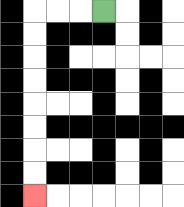{'start': '[4, 0]', 'end': '[1, 8]', 'path_directions': 'L,L,L,D,D,D,D,D,D,D,D', 'path_coordinates': '[[4, 0], [3, 0], [2, 0], [1, 0], [1, 1], [1, 2], [1, 3], [1, 4], [1, 5], [1, 6], [1, 7], [1, 8]]'}